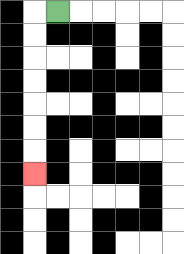{'start': '[2, 0]', 'end': '[1, 7]', 'path_directions': 'L,D,D,D,D,D,D,D', 'path_coordinates': '[[2, 0], [1, 0], [1, 1], [1, 2], [1, 3], [1, 4], [1, 5], [1, 6], [1, 7]]'}